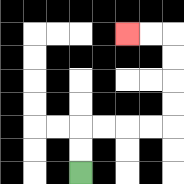{'start': '[3, 7]', 'end': '[5, 1]', 'path_directions': 'U,U,R,R,R,R,U,U,U,U,L,L', 'path_coordinates': '[[3, 7], [3, 6], [3, 5], [4, 5], [5, 5], [6, 5], [7, 5], [7, 4], [7, 3], [7, 2], [7, 1], [6, 1], [5, 1]]'}